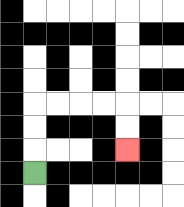{'start': '[1, 7]', 'end': '[5, 6]', 'path_directions': 'U,U,U,R,R,R,R,D,D', 'path_coordinates': '[[1, 7], [1, 6], [1, 5], [1, 4], [2, 4], [3, 4], [4, 4], [5, 4], [5, 5], [5, 6]]'}